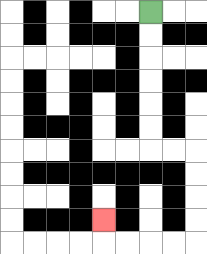{'start': '[6, 0]', 'end': '[4, 9]', 'path_directions': 'D,D,D,D,D,D,R,R,D,D,D,D,L,L,L,L,U', 'path_coordinates': '[[6, 0], [6, 1], [6, 2], [6, 3], [6, 4], [6, 5], [6, 6], [7, 6], [8, 6], [8, 7], [8, 8], [8, 9], [8, 10], [7, 10], [6, 10], [5, 10], [4, 10], [4, 9]]'}